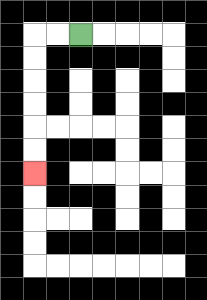{'start': '[3, 1]', 'end': '[1, 7]', 'path_directions': 'L,L,D,D,D,D,D,D', 'path_coordinates': '[[3, 1], [2, 1], [1, 1], [1, 2], [1, 3], [1, 4], [1, 5], [1, 6], [1, 7]]'}